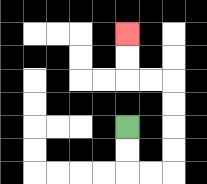{'start': '[5, 5]', 'end': '[5, 1]', 'path_directions': 'D,D,R,R,U,U,U,U,L,L,U,U', 'path_coordinates': '[[5, 5], [5, 6], [5, 7], [6, 7], [7, 7], [7, 6], [7, 5], [7, 4], [7, 3], [6, 3], [5, 3], [5, 2], [5, 1]]'}